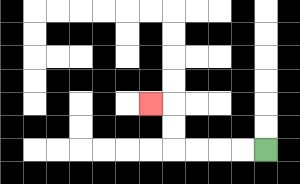{'start': '[11, 6]', 'end': '[6, 4]', 'path_directions': 'L,L,L,L,U,U,L', 'path_coordinates': '[[11, 6], [10, 6], [9, 6], [8, 6], [7, 6], [7, 5], [7, 4], [6, 4]]'}